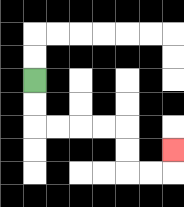{'start': '[1, 3]', 'end': '[7, 6]', 'path_directions': 'D,D,R,R,R,R,D,D,R,R,U', 'path_coordinates': '[[1, 3], [1, 4], [1, 5], [2, 5], [3, 5], [4, 5], [5, 5], [5, 6], [5, 7], [6, 7], [7, 7], [7, 6]]'}